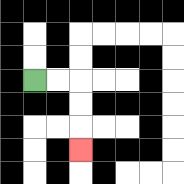{'start': '[1, 3]', 'end': '[3, 6]', 'path_directions': 'R,R,D,D,D', 'path_coordinates': '[[1, 3], [2, 3], [3, 3], [3, 4], [3, 5], [3, 6]]'}